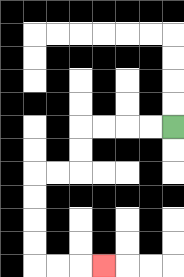{'start': '[7, 5]', 'end': '[4, 11]', 'path_directions': 'L,L,L,L,D,D,L,L,D,D,D,D,R,R,R', 'path_coordinates': '[[7, 5], [6, 5], [5, 5], [4, 5], [3, 5], [3, 6], [3, 7], [2, 7], [1, 7], [1, 8], [1, 9], [1, 10], [1, 11], [2, 11], [3, 11], [4, 11]]'}